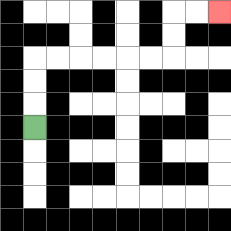{'start': '[1, 5]', 'end': '[9, 0]', 'path_directions': 'U,U,U,R,R,R,R,R,R,U,U,R,R', 'path_coordinates': '[[1, 5], [1, 4], [1, 3], [1, 2], [2, 2], [3, 2], [4, 2], [5, 2], [6, 2], [7, 2], [7, 1], [7, 0], [8, 0], [9, 0]]'}